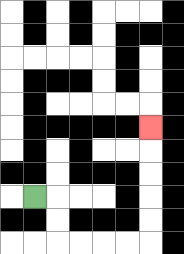{'start': '[1, 8]', 'end': '[6, 5]', 'path_directions': 'R,D,D,R,R,R,R,U,U,U,U,U', 'path_coordinates': '[[1, 8], [2, 8], [2, 9], [2, 10], [3, 10], [4, 10], [5, 10], [6, 10], [6, 9], [6, 8], [6, 7], [6, 6], [6, 5]]'}